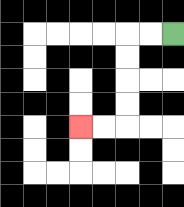{'start': '[7, 1]', 'end': '[3, 5]', 'path_directions': 'L,L,D,D,D,D,L,L', 'path_coordinates': '[[7, 1], [6, 1], [5, 1], [5, 2], [5, 3], [5, 4], [5, 5], [4, 5], [3, 5]]'}